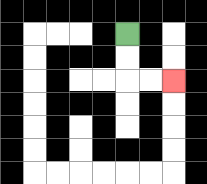{'start': '[5, 1]', 'end': '[7, 3]', 'path_directions': 'D,D,R,R', 'path_coordinates': '[[5, 1], [5, 2], [5, 3], [6, 3], [7, 3]]'}